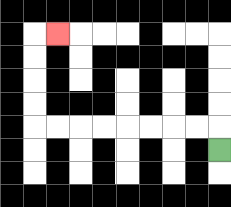{'start': '[9, 6]', 'end': '[2, 1]', 'path_directions': 'U,L,L,L,L,L,L,L,L,U,U,U,U,R', 'path_coordinates': '[[9, 6], [9, 5], [8, 5], [7, 5], [6, 5], [5, 5], [4, 5], [3, 5], [2, 5], [1, 5], [1, 4], [1, 3], [1, 2], [1, 1], [2, 1]]'}